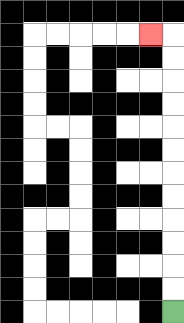{'start': '[7, 13]', 'end': '[6, 1]', 'path_directions': 'U,U,U,U,U,U,U,U,U,U,U,U,L', 'path_coordinates': '[[7, 13], [7, 12], [7, 11], [7, 10], [7, 9], [7, 8], [7, 7], [7, 6], [7, 5], [7, 4], [7, 3], [7, 2], [7, 1], [6, 1]]'}